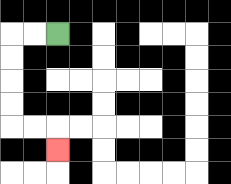{'start': '[2, 1]', 'end': '[2, 6]', 'path_directions': 'L,L,D,D,D,D,R,R,D', 'path_coordinates': '[[2, 1], [1, 1], [0, 1], [0, 2], [0, 3], [0, 4], [0, 5], [1, 5], [2, 5], [2, 6]]'}